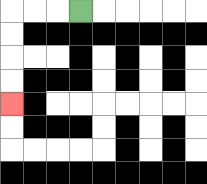{'start': '[3, 0]', 'end': '[0, 4]', 'path_directions': 'L,L,L,D,D,D,D', 'path_coordinates': '[[3, 0], [2, 0], [1, 0], [0, 0], [0, 1], [0, 2], [0, 3], [0, 4]]'}